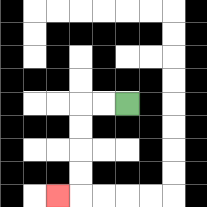{'start': '[5, 4]', 'end': '[2, 8]', 'path_directions': 'L,L,D,D,D,D,L', 'path_coordinates': '[[5, 4], [4, 4], [3, 4], [3, 5], [3, 6], [3, 7], [3, 8], [2, 8]]'}